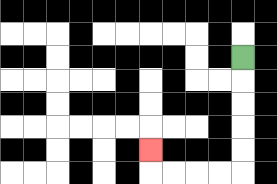{'start': '[10, 2]', 'end': '[6, 6]', 'path_directions': 'D,D,D,D,D,L,L,L,L,U', 'path_coordinates': '[[10, 2], [10, 3], [10, 4], [10, 5], [10, 6], [10, 7], [9, 7], [8, 7], [7, 7], [6, 7], [6, 6]]'}